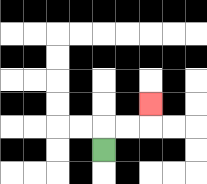{'start': '[4, 6]', 'end': '[6, 4]', 'path_directions': 'U,R,R,U', 'path_coordinates': '[[4, 6], [4, 5], [5, 5], [6, 5], [6, 4]]'}